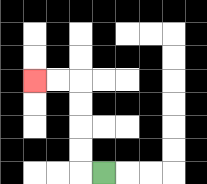{'start': '[4, 7]', 'end': '[1, 3]', 'path_directions': 'L,U,U,U,U,L,L', 'path_coordinates': '[[4, 7], [3, 7], [3, 6], [3, 5], [3, 4], [3, 3], [2, 3], [1, 3]]'}